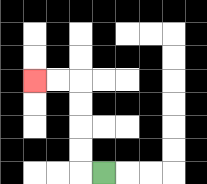{'start': '[4, 7]', 'end': '[1, 3]', 'path_directions': 'L,U,U,U,U,L,L', 'path_coordinates': '[[4, 7], [3, 7], [3, 6], [3, 5], [3, 4], [3, 3], [2, 3], [1, 3]]'}